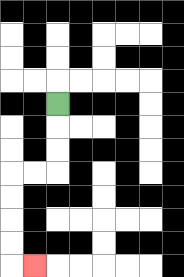{'start': '[2, 4]', 'end': '[1, 11]', 'path_directions': 'D,D,D,L,L,D,D,D,D,R', 'path_coordinates': '[[2, 4], [2, 5], [2, 6], [2, 7], [1, 7], [0, 7], [0, 8], [0, 9], [0, 10], [0, 11], [1, 11]]'}